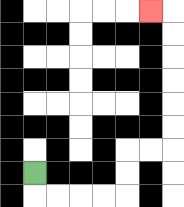{'start': '[1, 7]', 'end': '[6, 0]', 'path_directions': 'D,R,R,R,R,U,U,R,R,U,U,U,U,U,U,L', 'path_coordinates': '[[1, 7], [1, 8], [2, 8], [3, 8], [4, 8], [5, 8], [5, 7], [5, 6], [6, 6], [7, 6], [7, 5], [7, 4], [7, 3], [7, 2], [7, 1], [7, 0], [6, 0]]'}